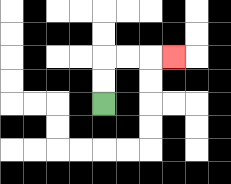{'start': '[4, 4]', 'end': '[7, 2]', 'path_directions': 'U,U,R,R,R', 'path_coordinates': '[[4, 4], [4, 3], [4, 2], [5, 2], [6, 2], [7, 2]]'}